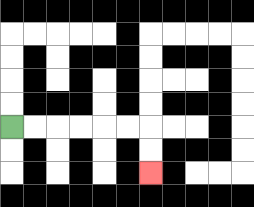{'start': '[0, 5]', 'end': '[6, 7]', 'path_directions': 'R,R,R,R,R,R,D,D', 'path_coordinates': '[[0, 5], [1, 5], [2, 5], [3, 5], [4, 5], [5, 5], [6, 5], [6, 6], [6, 7]]'}